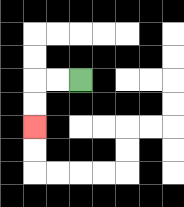{'start': '[3, 3]', 'end': '[1, 5]', 'path_directions': 'L,L,D,D', 'path_coordinates': '[[3, 3], [2, 3], [1, 3], [1, 4], [1, 5]]'}